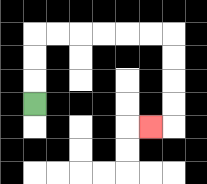{'start': '[1, 4]', 'end': '[6, 5]', 'path_directions': 'U,U,U,R,R,R,R,R,R,D,D,D,D,L', 'path_coordinates': '[[1, 4], [1, 3], [1, 2], [1, 1], [2, 1], [3, 1], [4, 1], [5, 1], [6, 1], [7, 1], [7, 2], [7, 3], [7, 4], [7, 5], [6, 5]]'}